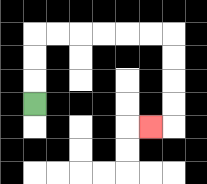{'start': '[1, 4]', 'end': '[6, 5]', 'path_directions': 'U,U,U,R,R,R,R,R,R,D,D,D,D,L', 'path_coordinates': '[[1, 4], [1, 3], [1, 2], [1, 1], [2, 1], [3, 1], [4, 1], [5, 1], [6, 1], [7, 1], [7, 2], [7, 3], [7, 4], [7, 5], [6, 5]]'}